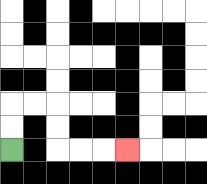{'start': '[0, 6]', 'end': '[5, 6]', 'path_directions': 'U,U,R,R,D,D,R,R,R', 'path_coordinates': '[[0, 6], [0, 5], [0, 4], [1, 4], [2, 4], [2, 5], [2, 6], [3, 6], [4, 6], [5, 6]]'}